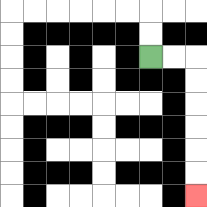{'start': '[6, 2]', 'end': '[8, 8]', 'path_directions': 'R,R,D,D,D,D,D,D', 'path_coordinates': '[[6, 2], [7, 2], [8, 2], [8, 3], [8, 4], [8, 5], [8, 6], [8, 7], [8, 8]]'}